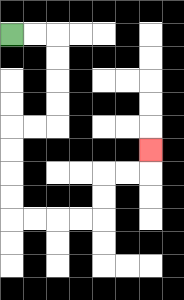{'start': '[0, 1]', 'end': '[6, 6]', 'path_directions': 'R,R,D,D,D,D,L,L,D,D,D,D,R,R,R,R,U,U,R,R,U', 'path_coordinates': '[[0, 1], [1, 1], [2, 1], [2, 2], [2, 3], [2, 4], [2, 5], [1, 5], [0, 5], [0, 6], [0, 7], [0, 8], [0, 9], [1, 9], [2, 9], [3, 9], [4, 9], [4, 8], [4, 7], [5, 7], [6, 7], [6, 6]]'}